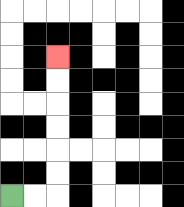{'start': '[0, 8]', 'end': '[2, 2]', 'path_directions': 'R,R,U,U,U,U,U,U', 'path_coordinates': '[[0, 8], [1, 8], [2, 8], [2, 7], [2, 6], [2, 5], [2, 4], [2, 3], [2, 2]]'}